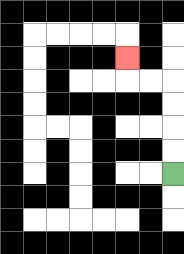{'start': '[7, 7]', 'end': '[5, 2]', 'path_directions': 'U,U,U,U,L,L,U', 'path_coordinates': '[[7, 7], [7, 6], [7, 5], [7, 4], [7, 3], [6, 3], [5, 3], [5, 2]]'}